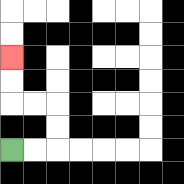{'start': '[0, 6]', 'end': '[0, 2]', 'path_directions': 'R,R,U,U,L,L,U,U', 'path_coordinates': '[[0, 6], [1, 6], [2, 6], [2, 5], [2, 4], [1, 4], [0, 4], [0, 3], [0, 2]]'}